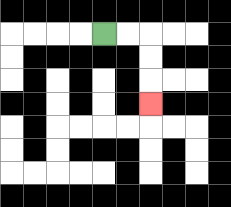{'start': '[4, 1]', 'end': '[6, 4]', 'path_directions': 'R,R,D,D,D', 'path_coordinates': '[[4, 1], [5, 1], [6, 1], [6, 2], [6, 3], [6, 4]]'}